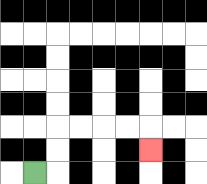{'start': '[1, 7]', 'end': '[6, 6]', 'path_directions': 'R,U,U,R,R,R,R,D', 'path_coordinates': '[[1, 7], [2, 7], [2, 6], [2, 5], [3, 5], [4, 5], [5, 5], [6, 5], [6, 6]]'}